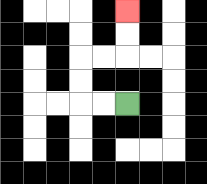{'start': '[5, 4]', 'end': '[5, 0]', 'path_directions': 'L,L,U,U,R,R,U,U', 'path_coordinates': '[[5, 4], [4, 4], [3, 4], [3, 3], [3, 2], [4, 2], [5, 2], [5, 1], [5, 0]]'}